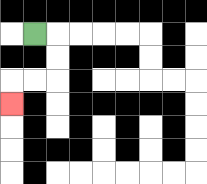{'start': '[1, 1]', 'end': '[0, 4]', 'path_directions': 'R,D,D,L,L,D', 'path_coordinates': '[[1, 1], [2, 1], [2, 2], [2, 3], [1, 3], [0, 3], [0, 4]]'}